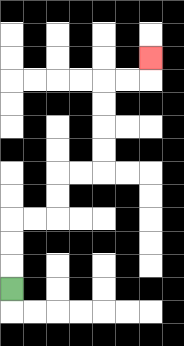{'start': '[0, 12]', 'end': '[6, 2]', 'path_directions': 'U,U,U,R,R,U,U,R,R,U,U,U,U,R,R,U', 'path_coordinates': '[[0, 12], [0, 11], [0, 10], [0, 9], [1, 9], [2, 9], [2, 8], [2, 7], [3, 7], [4, 7], [4, 6], [4, 5], [4, 4], [4, 3], [5, 3], [6, 3], [6, 2]]'}